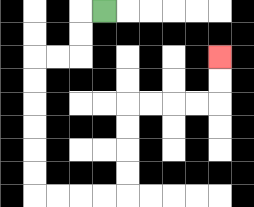{'start': '[4, 0]', 'end': '[9, 2]', 'path_directions': 'L,D,D,L,L,D,D,D,D,D,D,R,R,R,R,U,U,U,U,R,R,R,R,U,U', 'path_coordinates': '[[4, 0], [3, 0], [3, 1], [3, 2], [2, 2], [1, 2], [1, 3], [1, 4], [1, 5], [1, 6], [1, 7], [1, 8], [2, 8], [3, 8], [4, 8], [5, 8], [5, 7], [5, 6], [5, 5], [5, 4], [6, 4], [7, 4], [8, 4], [9, 4], [9, 3], [9, 2]]'}